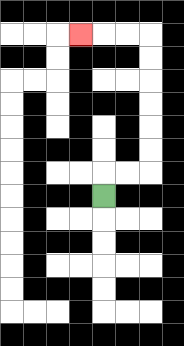{'start': '[4, 8]', 'end': '[3, 1]', 'path_directions': 'U,R,R,U,U,U,U,U,U,L,L,L', 'path_coordinates': '[[4, 8], [4, 7], [5, 7], [6, 7], [6, 6], [6, 5], [6, 4], [6, 3], [6, 2], [6, 1], [5, 1], [4, 1], [3, 1]]'}